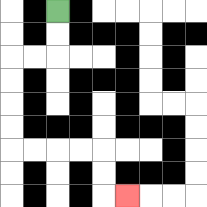{'start': '[2, 0]', 'end': '[5, 8]', 'path_directions': 'D,D,L,L,D,D,D,D,R,R,R,R,D,D,R', 'path_coordinates': '[[2, 0], [2, 1], [2, 2], [1, 2], [0, 2], [0, 3], [0, 4], [0, 5], [0, 6], [1, 6], [2, 6], [3, 6], [4, 6], [4, 7], [4, 8], [5, 8]]'}